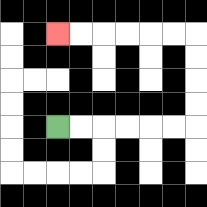{'start': '[2, 5]', 'end': '[2, 1]', 'path_directions': 'R,R,R,R,R,R,U,U,U,U,L,L,L,L,L,L', 'path_coordinates': '[[2, 5], [3, 5], [4, 5], [5, 5], [6, 5], [7, 5], [8, 5], [8, 4], [8, 3], [8, 2], [8, 1], [7, 1], [6, 1], [5, 1], [4, 1], [3, 1], [2, 1]]'}